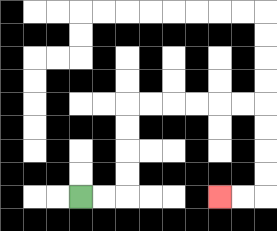{'start': '[3, 8]', 'end': '[9, 8]', 'path_directions': 'R,R,U,U,U,U,R,R,R,R,R,R,D,D,D,D,L,L', 'path_coordinates': '[[3, 8], [4, 8], [5, 8], [5, 7], [5, 6], [5, 5], [5, 4], [6, 4], [7, 4], [8, 4], [9, 4], [10, 4], [11, 4], [11, 5], [11, 6], [11, 7], [11, 8], [10, 8], [9, 8]]'}